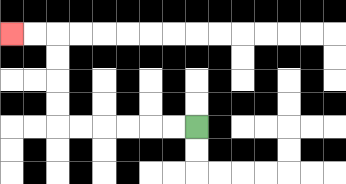{'start': '[8, 5]', 'end': '[0, 1]', 'path_directions': 'L,L,L,L,L,L,U,U,U,U,L,L', 'path_coordinates': '[[8, 5], [7, 5], [6, 5], [5, 5], [4, 5], [3, 5], [2, 5], [2, 4], [2, 3], [2, 2], [2, 1], [1, 1], [0, 1]]'}